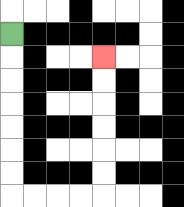{'start': '[0, 1]', 'end': '[4, 2]', 'path_directions': 'D,D,D,D,D,D,D,R,R,R,R,U,U,U,U,U,U', 'path_coordinates': '[[0, 1], [0, 2], [0, 3], [0, 4], [0, 5], [0, 6], [0, 7], [0, 8], [1, 8], [2, 8], [3, 8], [4, 8], [4, 7], [4, 6], [4, 5], [4, 4], [4, 3], [4, 2]]'}